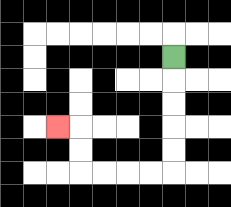{'start': '[7, 2]', 'end': '[2, 5]', 'path_directions': 'D,D,D,D,D,L,L,L,L,U,U,L', 'path_coordinates': '[[7, 2], [7, 3], [7, 4], [7, 5], [7, 6], [7, 7], [6, 7], [5, 7], [4, 7], [3, 7], [3, 6], [3, 5], [2, 5]]'}